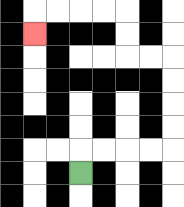{'start': '[3, 7]', 'end': '[1, 1]', 'path_directions': 'U,R,R,R,R,U,U,U,U,L,L,U,U,L,L,L,L,D', 'path_coordinates': '[[3, 7], [3, 6], [4, 6], [5, 6], [6, 6], [7, 6], [7, 5], [7, 4], [7, 3], [7, 2], [6, 2], [5, 2], [5, 1], [5, 0], [4, 0], [3, 0], [2, 0], [1, 0], [1, 1]]'}